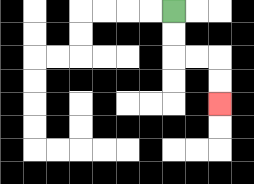{'start': '[7, 0]', 'end': '[9, 4]', 'path_directions': 'D,D,R,R,D,D', 'path_coordinates': '[[7, 0], [7, 1], [7, 2], [8, 2], [9, 2], [9, 3], [9, 4]]'}